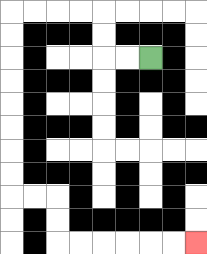{'start': '[6, 2]', 'end': '[8, 10]', 'path_directions': 'L,L,U,U,L,L,L,L,D,D,D,D,D,D,D,D,R,R,D,D,R,R,R,R,R,R', 'path_coordinates': '[[6, 2], [5, 2], [4, 2], [4, 1], [4, 0], [3, 0], [2, 0], [1, 0], [0, 0], [0, 1], [0, 2], [0, 3], [0, 4], [0, 5], [0, 6], [0, 7], [0, 8], [1, 8], [2, 8], [2, 9], [2, 10], [3, 10], [4, 10], [5, 10], [6, 10], [7, 10], [8, 10]]'}